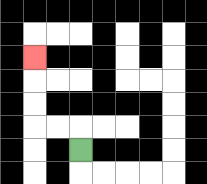{'start': '[3, 6]', 'end': '[1, 2]', 'path_directions': 'U,L,L,U,U,U', 'path_coordinates': '[[3, 6], [3, 5], [2, 5], [1, 5], [1, 4], [1, 3], [1, 2]]'}